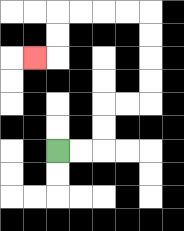{'start': '[2, 6]', 'end': '[1, 2]', 'path_directions': 'R,R,U,U,R,R,U,U,U,U,L,L,L,L,D,D,L', 'path_coordinates': '[[2, 6], [3, 6], [4, 6], [4, 5], [4, 4], [5, 4], [6, 4], [6, 3], [6, 2], [6, 1], [6, 0], [5, 0], [4, 0], [3, 0], [2, 0], [2, 1], [2, 2], [1, 2]]'}